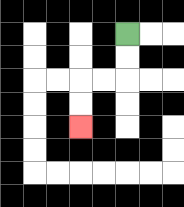{'start': '[5, 1]', 'end': '[3, 5]', 'path_directions': 'D,D,L,L,D,D', 'path_coordinates': '[[5, 1], [5, 2], [5, 3], [4, 3], [3, 3], [3, 4], [3, 5]]'}